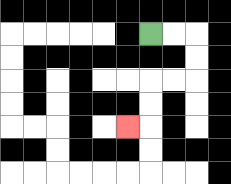{'start': '[6, 1]', 'end': '[5, 5]', 'path_directions': 'R,R,D,D,L,L,D,D,L', 'path_coordinates': '[[6, 1], [7, 1], [8, 1], [8, 2], [8, 3], [7, 3], [6, 3], [6, 4], [6, 5], [5, 5]]'}